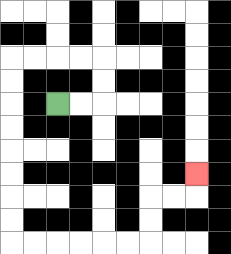{'start': '[2, 4]', 'end': '[8, 7]', 'path_directions': 'R,R,U,U,L,L,L,L,D,D,D,D,D,D,D,D,R,R,R,R,R,R,U,U,R,R,U', 'path_coordinates': '[[2, 4], [3, 4], [4, 4], [4, 3], [4, 2], [3, 2], [2, 2], [1, 2], [0, 2], [0, 3], [0, 4], [0, 5], [0, 6], [0, 7], [0, 8], [0, 9], [0, 10], [1, 10], [2, 10], [3, 10], [4, 10], [5, 10], [6, 10], [6, 9], [6, 8], [7, 8], [8, 8], [8, 7]]'}